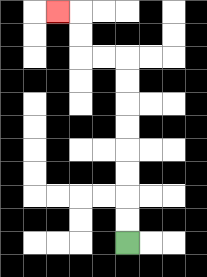{'start': '[5, 10]', 'end': '[2, 0]', 'path_directions': 'U,U,U,U,U,U,U,U,L,L,U,U,L', 'path_coordinates': '[[5, 10], [5, 9], [5, 8], [5, 7], [5, 6], [5, 5], [5, 4], [5, 3], [5, 2], [4, 2], [3, 2], [3, 1], [3, 0], [2, 0]]'}